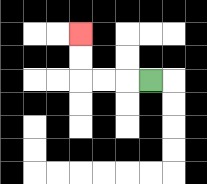{'start': '[6, 3]', 'end': '[3, 1]', 'path_directions': 'L,L,L,U,U', 'path_coordinates': '[[6, 3], [5, 3], [4, 3], [3, 3], [3, 2], [3, 1]]'}